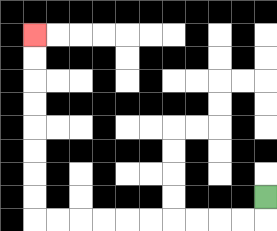{'start': '[11, 8]', 'end': '[1, 1]', 'path_directions': 'D,L,L,L,L,L,L,L,L,L,L,U,U,U,U,U,U,U,U', 'path_coordinates': '[[11, 8], [11, 9], [10, 9], [9, 9], [8, 9], [7, 9], [6, 9], [5, 9], [4, 9], [3, 9], [2, 9], [1, 9], [1, 8], [1, 7], [1, 6], [1, 5], [1, 4], [1, 3], [1, 2], [1, 1]]'}